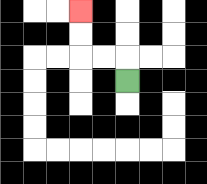{'start': '[5, 3]', 'end': '[3, 0]', 'path_directions': 'U,L,L,U,U', 'path_coordinates': '[[5, 3], [5, 2], [4, 2], [3, 2], [3, 1], [3, 0]]'}